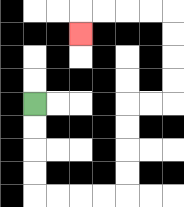{'start': '[1, 4]', 'end': '[3, 1]', 'path_directions': 'D,D,D,D,R,R,R,R,U,U,U,U,R,R,U,U,U,U,L,L,L,L,D', 'path_coordinates': '[[1, 4], [1, 5], [1, 6], [1, 7], [1, 8], [2, 8], [3, 8], [4, 8], [5, 8], [5, 7], [5, 6], [5, 5], [5, 4], [6, 4], [7, 4], [7, 3], [7, 2], [7, 1], [7, 0], [6, 0], [5, 0], [4, 0], [3, 0], [3, 1]]'}